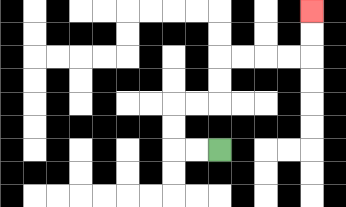{'start': '[9, 6]', 'end': '[13, 0]', 'path_directions': 'L,L,U,U,R,R,U,U,R,R,R,R,U,U', 'path_coordinates': '[[9, 6], [8, 6], [7, 6], [7, 5], [7, 4], [8, 4], [9, 4], [9, 3], [9, 2], [10, 2], [11, 2], [12, 2], [13, 2], [13, 1], [13, 0]]'}